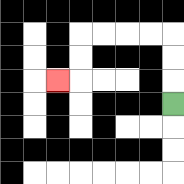{'start': '[7, 4]', 'end': '[2, 3]', 'path_directions': 'U,U,U,L,L,L,L,D,D,L', 'path_coordinates': '[[7, 4], [7, 3], [7, 2], [7, 1], [6, 1], [5, 1], [4, 1], [3, 1], [3, 2], [3, 3], [2, 3]]'}